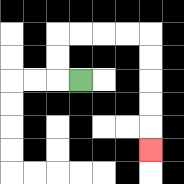{'start': '[3, 3]', 'end': '[6, 6]', 'path_directions': 'L,U,U,R,R,R,R,D,D,D,D,D', 'path_coordinates': '[[3, 3], [2, 3], [2, 2], [2, 1], [3, 1], [4, 1], [5, 1], [6, 1], [6, 2], [6, 3], [6, 4], [6, 5], [6, 6]]'}